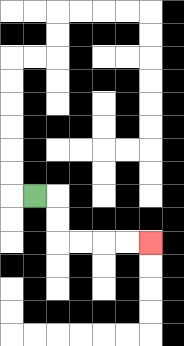{'start': '[1, 8]', 'end': '[6, 10]', 'path_directions': 'R,D,D,R,R,R,R', 'path_coordinates': '[[1, 8], [2, 8], [2, 9], [2, 10], [3, 10], [4, 10], [5, 10], [6, 10]]'}